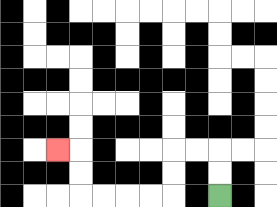{'start': '[9, 8]', 'end': '[2, 6]', 'path_directions': 'U,U,L,L,D,D,L,L,L,L,U,U,L', 'path_coordinates': '[[9, 8], [9, 7], [9, 6], [8, 6], [7, 6], [7, 7], [7, 8], [6, 8], [5, 8], [4, 8], [3, 8], [3, 7], [3, 6], [2, 6]]'}